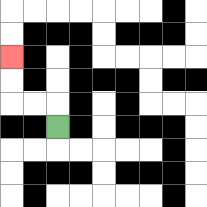{'start': '[2, 5]', 'end': '[0, 2]', 'path_directions': 'U,L,L,U,U', 'path_coordinates': '[[2, 5], [2, 4], [1, 4], [0, 4], [0, 3], [0, 2]]'}